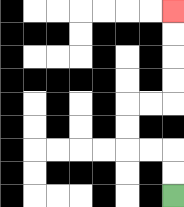{'start': '[7, 8]', 'end': '[7, 0]', 'path_directions': 'U,U,L,L,U,U,R,R,U,U,U,U', 'path_coordinates': '[[7, 8], [7, 7], [7, 6], [6, 6], [5, 6], [5, 5], [5, 4], [6, 4], [7, 4], [7, 3], [7, 2], [7, 1], [7, 0]]'}